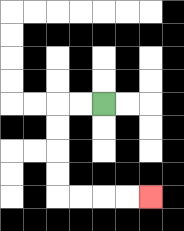{'start': '[4, 4]', 'end': '[6, 8]', 'path_directions': 'L,L,D,D,D,D,R,R,R,R', 'path_coordinates': '[[4, 4], [3, 4], [2, 4], [2, 5], [2, 6], [2, 7], [2, 8], [3, 8], [4, 8], [5, 8], [6, 8]]'}